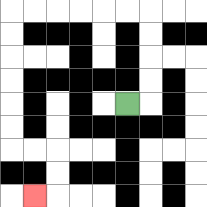{'start': '[5, 4]', 'end': '[1, 8]', 'path_directions': 'R,U,U,U,U,L,L,L,L,L,L,D,D,D,D,D,D,R,R,D,D,L', 'path_coordinates': '[[5, 4], [6, 4], [6, 3], [6, 2], [6, 1], [6, 0], [5, 0], [4, 0], [3, 0], [2, 0], [1, 0], [0, 0], [0, 1], [0, 2], [0, 3], [0, 4], [0, 5], [0, 6], [1, 6], [2, 6], [2, 7], [2, 8], [1, 8]]'}